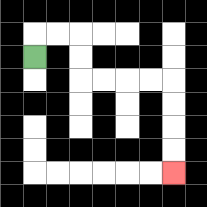{'start': '[1, 2]', 'end': '[7, 7]', 'path_directions': 'U,R,R,D,D,R,R,R,R,D,D,D,D', 'path_coordinates': '[[1, 2], [1, 1], [2, 1], [3, 1], [3, 2], [3, 3], [4, 3], [5, 3], [6, 3], [7, 3], [7, 4], [7, 5], [7, 6], [7, 7]]'}